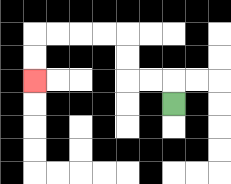{'start': '[7, 4]', 'end': '[1, 3]', 'path_directions': 'U,L,L,U,U,L,L,L,L,D,D', 'path_coordinates': '[[7, 4], [7, 3], [6, 3], [5, 3], [5, 2], [5, 1], [4, 1], [3, 1], [2, 1], [1, 1], [1, 2], [1, 3]]'}